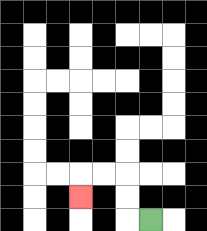{'start': '[6, 9]', 'end': '[3, 8]', 'path_directions': 'L,U,U,L,L,D', 'path_coordinates': '[[6, 9], [5, 9], [5, 8], [5, 7], [4, 7], [3, 7], [3, 8]]'}